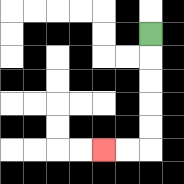{'start': '[6, 1]', 'end': '[4, 6]', 'path_directions': 'D,D,D,D,D,L,L', 'path_coordinates': '[[6, 1], [6, 2], [6, 3], [6, 4], [6, 5], [6, 6], [5, 6], [4, 6]]'}